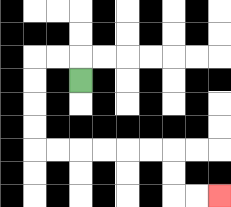{'start': '[3, 3]', 'end': '[9, 8]', 'path_directions': 'U,L,L,D,D,D,D,R,R,R,R,R,R,D,D,R,R', 'path_coordinates': '[[3, 3], [3, 2], [2, 2], [1, 2], [1, 3], [1, 4], [1, 5], [1, 6], [2, 6], [3, 6], [4, 6], [5, 6], [6, 6], [7, 6], [7, 7], [7, 8], [8, 8], [9, 8]]'}